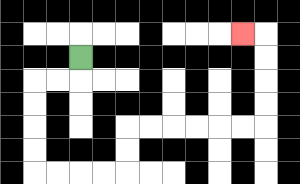{'start': '[3, 2]', 'end': '[10, 1]', 'path_directions': 'D,L,L,D,D,D,D,R,R,R,R,U,U,R,R,R,R,R,R,U,U,U,U,L', 'path_coordinates': '[[3, 2], [3, 3], [2, 3], [1, 3], [1, 4], [1, 5], [1, 6], [1, 7], [2, 7], [3, 7], [4, 7], [5, 7], [5, 6], [5, 5], [6, 5], [7, 5], [8, 5], [9, 5], [10, 5], [11, 5], [11, 4], [11, 3], [11, 2], [11, 1], [10, 1]]'}